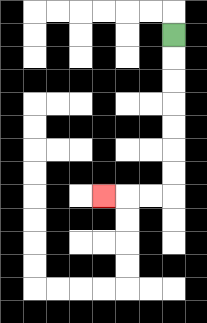{'start': '[7, 1]', 'end': '[4, 8]', 'path_directions': 'D,D,D,D,D,D,D,L,L,L', 'path_coordinates': '[[7, 1], [7, 2], [7, 3], [7, 4], [7, 5], [7, 6], [7, 7], [7, 8], [6, 8], [5, 8], [4, 8]]'}